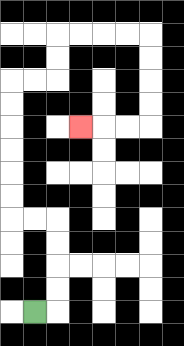{'start': '[1, 13]', 'end': '[3, 5]', 'path_directions': 'R,U,U,U,U,L,L,U,U,U,U,U,U,R,R,U,U,R,R,R,R,D,D,D,D,L,L,L', 'path_coordinates': '[[1, 13], [2, 13], [2, 12], [2, 11], [2, 10], [2, 9], [1, 9], [0, 9], [0, 8], [0, 7], [0, 6], [0, 5], [0, 4], [0, 3], [1, 3], [2, 3], [2, 2], [2, 1], [3, 1], [4, 1], [5, 1], [6, 1], [6, 2], [6, 3], [6, 4], [6, 5], [5, 5], [4, 5], [3, 5]]'}